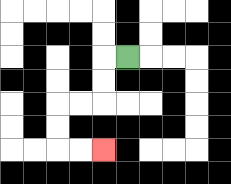{'start': '[5, 2]', 'end': '[4, 6]', 'path_directions': 'L,D,D,L,L,D,D,R,R', 'path_coordinates': '[[5, 2], [4, 2], [4, 3], [4, 4], [3, 4], [2, 4], [2, 5], [2, 6], [3, 6], [4, 6]]'}